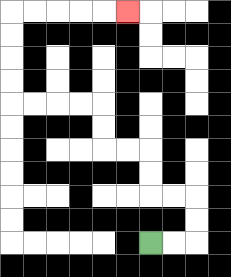{'start': '[6, 10]', 'end': '[5, 0]', 'path_directions': 'R,R,U,U,L,L,U,U,L,L,U,U,L,L,L,L,U,U,U,U,R,R,R,R,R', 'path_coordinates': '[[6, 10], [7, 10], [8, 10], [8, 9], [8, 8], [7, 8], [6, 8], [6, 7], [6, 6], [5, 6], [4, 6], [4, 5], [4, 4], [3, 4], [2, 4], [1, 4], [0, 4], [0, 3], [0, 2], [0, 1], [0, 0], [1, 0], [2, 0], [3, 0], [4, 0], [5, 0]]'}